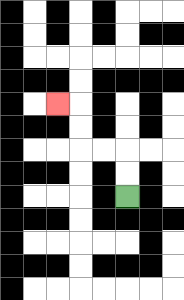{'start': '[5, 8]', 'end': '[2, 4]', 'path_directions': 'U,U,L,L,U,U,L', 'path_coordinates': '[[5, 8], [5, 7], [5, 6], [4, 6], [3, 6], [3, 5], [3, 4], [2, 4]]'}